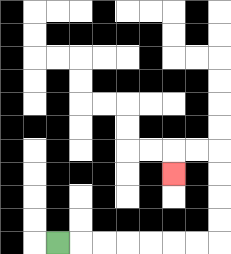{'start': '[2, 10]', 'end': '[7, 7]', 'path_directions': 'R,R,R,R,R,R,R,U,U,U,U,L,L,D', 'path_coordinates': '[[2, 10], [3, 10], [4, 10], [5, 10], [6, 10], [7, 10], [8, 10], [9, 10], [9, 9], [9, 8], [9, 7], [9, 6], [8, 6], [7, 6], [7, 7]]'}